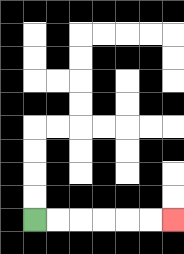{'start': '[1, 9]', 'end': '[7, 9]', 'path_directions': 'R,R,R,R,R,R', 'path_coordinates': '[[1, 9], [2, 9], [3, 9], [4, 9], [5, 9], [6, 9], [7, 9]]'}